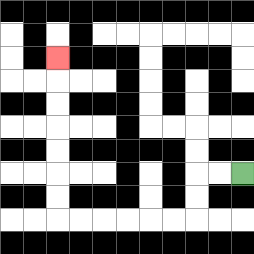{'start': '[10, 7]', 'end': '[2, 2]', 'path_directions': 'L,L,D,D,L,L,L,L,L,L,U,U,U,U,U,U,U', 'path_coordinates': '[[10, 7], [9, 7], [8, 7], [8, 8], [8, 9], [7, 9], [6, 9], [5, 9], [4, 9], [3, 9], [2, 9], [2, 8], [2, 7], [2, 6], [2, 5], [2, 4], [2, 3], [2, 2]]'}